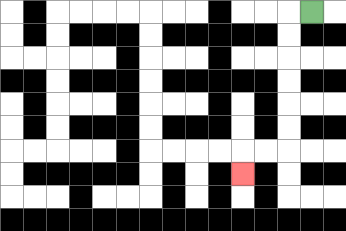{'start': '[13, 0]', 'end': '[10, 7]', 'path_directions': 'L,D,D,D,D,D,D,L,L,D', 'path_coordinates': '[[13, 0], [12, 0], [12, 1], [12, 2], [12, 3], [12, 4], [12, 5], [12, 6], [11, 6], [10, 6], [10, 7]]'}